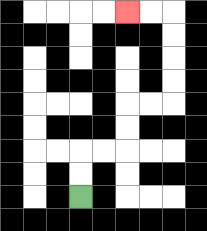{'start': '[3, 8]', 'end': '[5, 0]', 'path_directions': 'U,U,R,R,U,U,R,R,U,U,U,U,L,L', 'path_coordinates': '[[3, 8], [3, 7], [3, 6], [4, 6], [5, 6], [5, 5], [5, 4], [6, 4], [7, 4], [7, 3], [7, 2], [7, 1], [7, 0], [6, 0], [5, 0]]'}